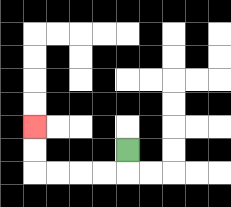{'start': '[5, 6]', 'end': '[1, 5]', 'path_directions': 'D,L,L,L,L,U,U', 'path_coordinates': '[[5, 6], [5, 7], [4, 7], [3, 7], [2, 7], [1, 7], [1, 6], [1, 5]]'}